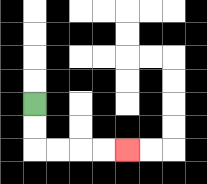{'start': '[1, 4]', 'end': '[5, 6]', 'path_directions': 'D,D,R,R,R,R', 'path_coordinates': '[[1, 4], [1, 5], [1, 6], [2, 6], [3, 6], [4, 6], [5, 6]]'}